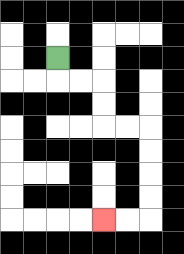{'start': '[2, 2]', 'end': '[4, 9]', 'path_directions': 'D,R,R,D,D,R,R,D,D,D,D,L,L', 'path_coordinates': '[[2, 2], [2, 3], [3, 3], [4, 3], [4, 4], [4, 5], [5, 5], [6, 5], [6, 6], [6, 7], [6, 8], [6, 9], [5, 9], [4, 9]]'}